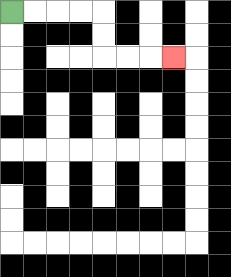{'start': '[0, 0]', 'end': '[7, 2]', 'path_directions': 'R,R,R,R,D,D,R,R,R', 'path_coordinates': '[[0, 0], [1, 0], [2, 0], [3, 0], [4, 0], [4, 1], [4, 2], [5, 2], [6, 2], [7, 2]]'}